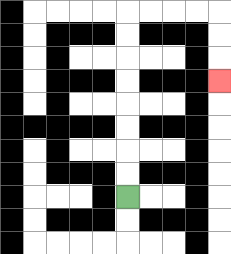{'start': '[5, 8]', 'end': '[9, 3]', 'path_directions': 'U,U,U,U,U,U,U,U,R,R,R,R,D,D,D', 'path_coordinates': '[[5, 8], [5, 7], [5, 6], [5, 5], [5, 4], [5, 3], [5, 2], [5, 1], [5, 0], [6, 0], [7, 0], [8, 0], [9, 0], [9, 1], [9, 2], [9, 3]]'}